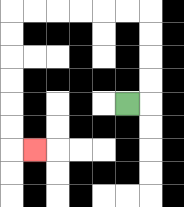{'start': '[5, 4]', 'end': '[1, 6]', 'path_directions': 'R,U,U,U,U,L,L,L,L,L,L,D,D,D,D,D,D,R', 'path_coordinates': '[[5, 4], [6, 4], [6, 3], [6, 2], [6, 1], [6, 0], [5, 0], [4, 0], [3, 0], [2, 0], [1, 0], [0, 0], [0, 1], [0, 2], [0, 3], [0, 4], [0, 5], [0, 6], [1, 6]]'}